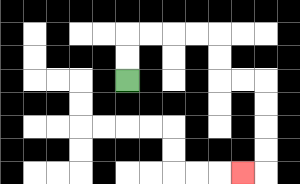{'start': '[5, 3]', 'end': '[10, 7]', 'path_directions': 'U,U,R,R,R,R,D,D,R,R,D,D,D,D,L', 'path_coordinates': '[[5, 3], [5, 2], [5, 1], [6, 1], [7, 1], [8, 1], [9, 1], [9, 2], [9, 3], [10, 3], [11, 3], [11, 4], [11, 5], [11, 6], [11, 7], [10, 7]]'}